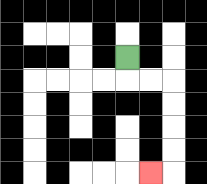{'start': '[5, 2]', 'end': '[6, 7]', 'path_directions': 'D,R,R,D,D,D,D,L', 'path_coordinates': '[[5, 2], [5, 3], [6, 3], [7, 3], [7, 4], [7, 5], [7, 6], [7, 7], [6, 7]]'}